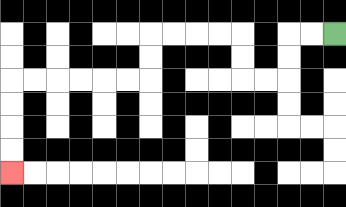{'start': '[14, 1]', 'end': '[0, 7]', 'path_directions': 'L,L,D,D,L,L,U,U,L,L,L,L,D,D,L,L,L,L,L,L,D,D,D,D', 'path_coordinates': '[[14, 1], [13, 1], [12, 1], [12, 2], [12, 3], [11, 3], [10, 3], [10, 2], [10, 1], [9, 1], [8, 1], [7, 1], [6, 1], [6, 2], [6, 3], [5, 3], [4, 3], [3, 3], [2, 3], [1, 3], [0, 3], [0, 4], [0, 5], [0, 6], [0, 7]]'}